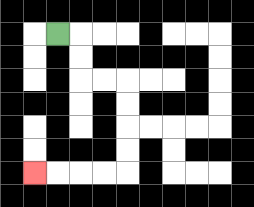{'start': '[2, 1]', 'end': '[1, 7]', 'path_directions': 'R,D,D,R,R,D,D,D,D,L,L,L,L', 'path_coordinates': '[[2, 1], [3, 1], [3, 2], [3, 3], [4, 3], [5, 3], [5, 4], [5, 5], [5, 6], [5, 7], [4, 7], [3, 7], [2, 7], [1, 7]]'}